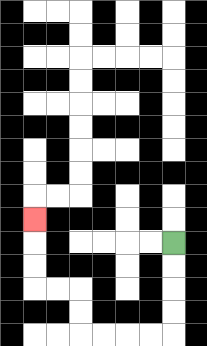{'start': '[7, 10]', 'end': '[1, 9]', 'path_directions': 'D,D,D,D,L,L,L,L,U,U,L,L,U,U,U', 'path_coordinates': '[[7, 10], [7, 11], [7, 12], [7, 13], [7, 14], [6, 14], [5, 14], [4, 14], [3, 14], [3, 13], [3, 12], [2, 12], [1, 12], [1, 11], [1, 10], [1, 9]]'}